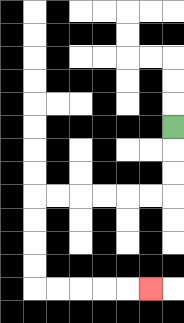{'start': '[7, 5]', 'end': '[6, 12]', 'path_directions': 'D,D,D,L,L,L,L,L,L,D,D,D,D,R,R,R,R,R', 'path_coordinates': '[[7, 5], [7, 6], [7, 7], [7, 8], [6, 8], [5, 8], [4, 8], [3, 8], [2, 8], [1, 8], [1, 9], [1, 10], [1, 11], [1, 12], [2, 12], [3, 12], [4, 12], [5, 12], [6, 12]]'}